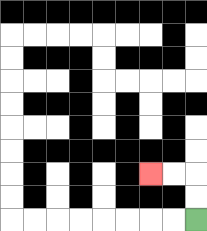{'start': '[8, 9]', 'end': '[6, 7]', 'path_directions': 'U,U,L,L', 'path_coordinates': '[[8, 9], [8, 8], [8, 7], [7, 7], [6, 7]]'}